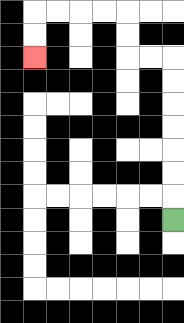{'start': '[7, 9]', 'end': '[1, 2]', 'path_directions': 'U,U,U,U,U,U,U,L,L,U,U,L,L,L,L,D,D', 'path_coordinates': '[[7, 9], [7, 8], [7, 7], [7, 6], [7, 5], [7, 4], [7, 3], [7, 2], [6, 2], [5, 2], [5, 1], [5, 0], [4, 0], [3, 0], [2, 0], [1, 0], [1, 1], [1, 2]]'}